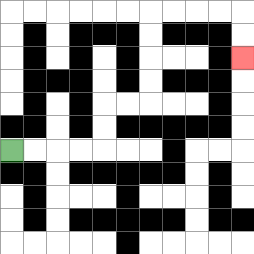{'start': '[0, 6]', 'end': '[10, 2]', 'path_directions': 'R,R,R,R,U,U,R,R,U,U,U,U,R,R,R,R,D,D', 'path_coordinates': '[[0, 6], [1, 6], [2, 6], [3, 6], [4, 6], [4, 5], [4, 4], [5, 4], [6, 4], [6, 3], [6, 2], [6, 1], [6, 0], [7, 0], [8, 0], [9, 0], [10, 0], [10, 1], [10, 2]]'}